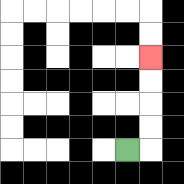{'start': '[5, 6]', 'end': '[6, 2]', 'path_directions': 'R,U,U,U,U', 'path_coordinates': '[[5, 6], [6, 6], [6, 5], [6, 4], [6, 3], [6, 2]]'}